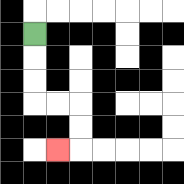{'start': '[1, 1]', 'end': '[2, 6]', 'path_directions': 'D,D,D,R,R,D,D,L', 'path_coordinates': '[[1, 1], [1, 2], [1, 3], [1, 4], [2, 4], [3, 4], [3, 5], [3, 6], [2, 6]]'}